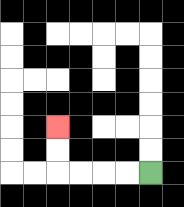{'start': '[6, 7]', 'end': '[2, 5]', 'path_directions': 'L,L,L,L,U,U', 'path_coordinates': '[[6, 7], [5, 7], [4, 7], [3, 7], [2, 7], [2, 6], [2, 5]]'}